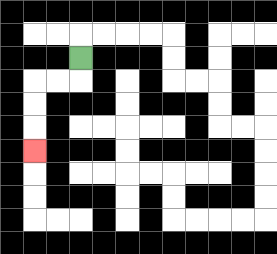{'start': '[3, 2]', 'end': '[1, 6]', 'path_directions': 'D,L,L,D,D,D', 'path_coordinates': '[[3, 2], [3, 3], [2, 3], [1, 3], [1, 4], [1, 5], [1, 6]]'}